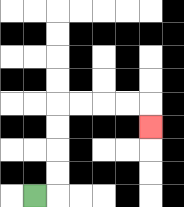{'start': '[1, 8]', 'end': '[6, 5]', 'path_directions': 'R,U,U,U,U,R,R,R,R,D', 'path_coordinates': '[[1, 8], [2, 8], [2, 7], [2, 6], [2, 5], [2, 4], [3, 4], [4, 4], [5, 4], [6, 4], [6, 5]]'}